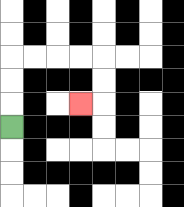{'start': '[0, 5]', 'end': '[3, 4]', 'path_directions': 'U,U,U,R,R,R,R,D,D,L', 'path_coordinates': '[[0, 5], [0, 4], [0, 3], [0, 2], [1, 2], [2, 2], [3, 2], [4, 2], [4, 3], [4, 4], [3, 4]]'}